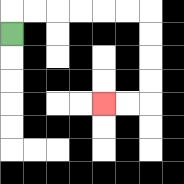{'start': '[0, 1]', 'end': '[4, 4]', 'path_directions': 'U,R,R,R,R,R,R,D,D,D,D,L,L', 'path_coordinates': '[[0, 1], [0, 0], [1, 0], [2, 0], [3, 0], [4, 0], [5, 0], [6, 0], [6, 1], [6, 2], [6, 3], [6, 4], [5, 4], [4, 4]]'}